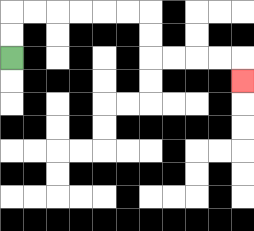{'start': '[0, 2]', 'end': '[10, 3]', 'path_directions': 'U,U,R,R,R,R,R,R,D,D,R,R,R,R,D', 'path_coordinates': '[[0, 2], [0, 1], [0, 0], [1, 0], [2, 0], [3, 0], [4, 0], [5, 0], [6, 0], [6, 1], [6, 2], [7, 2], [8, 2], [9, 2], [10, 2], [10, 3]]'}